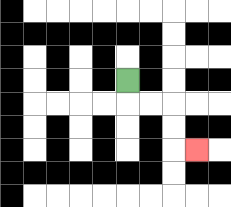{'start': '[5, 3]', 'end': '[8, 6]', 'path_directions': 'D,R,R,D,D,R', 'path_coordinates': '[[5, 3], [5, 4], [6, 4], [7, 4], [7, 5], [7, 6], [8, 6]]'}